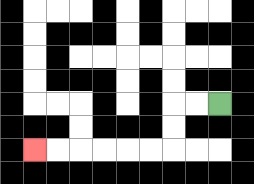{'start': '[9, 4]', 'end': '[1, 6]', 'path_directions': 'L,L,D,D,L,L,L,L,L,L', 'path_coordinates': '[[9, 4], [8, 4], [7, 4], [7, 5], [7, 6], [6, 6], [5, 6], [4, 6], [3, 6], [2, 6], [1, 6]]'}